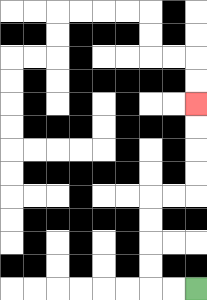{'start': '[8, 12]', 'end': '[8, 4]', 'path_directions': 'L,L,U,U,U,U,R,R,U,U,U,U', 'path_coordinates': '[[8, 12], [7, 12], [6, 12], [6, 11], [6, 10], [6, 9], [6, 8], [7, 8], [8, 8], [8, 7], [8, 6], [8, 5], [8, 4]]'}